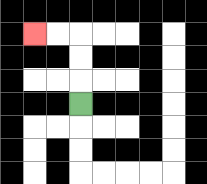{'start': '[3, 4]', 'end': '[1, 1]', 'path_directions': 'U,U,U,L,L', 'path_coordinates': '[[3, 4], [3, 3], [3, 2], [3, 1], [2, 1], [1, 1]]'}